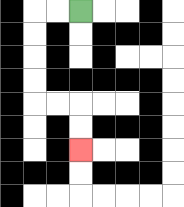{'start': '[3, 0]', 'end': '[3, 6]', 'path_directions': 'L,L,D,D,D,D,R,R,D,D', 'path_coordinates': '[[3, 0], [2, 0], [1, 0], [1, 1], [1, 2], [1, 3], [1, 4], [2, 4], [3, 4], [3, 5], [3, 6]]'}